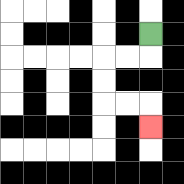{'start': '[6, 1]', 'end': '[6, 5]', 'path_directions': 'D,L,L,D,D,R,R,D', 'path_coordinates': '[[6, 1], [6, 2], [5, 2], [4, 2], [4, 3], [4, 4], [5, 4], [6, 4], [6, 5]]'}